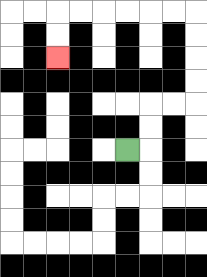{'start': '[5, 6]', 'end': '[2, 2]', 'path_directions': 'R,U,U,R,R,U,U,U,U,L,L,L,L,L,L,D,D', 'path_coordinates': '[[5, 6], [6, 6], [6, 5], [6, 4], [7, 4], [8, 4], [8, 3], [8, 2], [8, 1], [8, 0], [7, 0], [6, 0], [5, 0], [4, 0], [3, 0], [2, 0], [2, 1], [2, 2]]'}